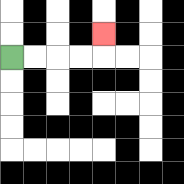{'start': '[0, 2]', 'end': '[4, 1]', 'path_directions': 'R,R,R,R,U', 'path_coordinates': '[[0, 2], [1, 2], [2, 2], [3, 2], [4, 2], [4, 1]]'}